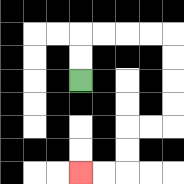{'start': '[3, 3]', 'end': '[3, 7]', 'path_directions': 'U,U,R,R,R,R,D,D,D,D,L,L,D,D,L,L', 'path_coordinates': '[[3, 3], [3, 2], [3, 1], [4, 1], [5, 1], [6, 1], [7, 1], [7, 2], [7, 3], [7, 4], [7, 5], [6, 5], [5, 5], [5, 6], [5, 7], [4, 7], [3, 7]]'}